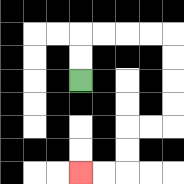{'start': '[3, 3]', 'end': '[3, 7]', 'path_directions': 'U,U,R,R,R,R,D,D,D,D,L,L,D,D,L,L', 'path_coordinates': '[[3, 3], [3, 2], [3, 1], [4, 1], [5, 1], [6, 1], [7, 1], [7, 2], [7, 3], [7, 4], [7, 5], [6, 5], [5, 5], [5, 6], [5, 7], [4, 7], [3, 7]]'}